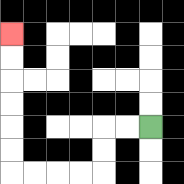{'start': '[6, 5]', 'end': '[0, 1]', 'path_directions': 'L,L,D,D,L,L,L,L,U,U,U,U,U,U', 'path_coordinates': '[[6, 5], [5, 5], [4, 5], [4, 6], [4, 7], [3, 7], [2, 7], [1, 7], [0, 7], [0, 6], [0, 5], [0, 4], [0, 3], [0, 2], [0, 1]]'}